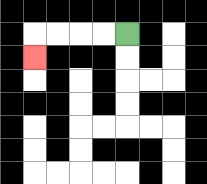{'start': '[5, 1]', 'end': '[1, 2]', 'path_directions': 'L,L,L,L,D', 'path_coordinates': '[[5, 1], [4, 1], [3, 1], [2, 1], [1, 1], [1, 2]]'}